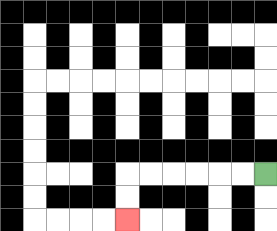{'start': '[11, 7]', 'end': '[5, 9]', 'path_directions': 'L,L,L,L,L,L,D,D', 'path_coordinates': '[[11, 7], [10, 7], [9, 7], [8, 7], [7, 7], [6, 7], [5, 7], [5, 8], [5, 9]]'}